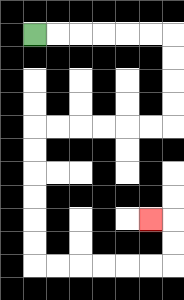{'start': '[1, 1]', 'end': '[6, 9]', 'path_directions': 'R,R,R,R,R,R,D,D,D,D,L,L,L,L,L,L,D,D,D,D,D,D,R,R,R,R,R,R,U,U,L', 'path_coordinates': '[[1, 1], [2, 1], [3, 1], [4, 1], [5, 1], [6, 1], [7, 1], [7, 2], [7, 3], [7, 4], [7, 5], [6, 5], [5, 5], [4, 5], [3, 5], [2, 5], [1, 5], [1, 6], [1, 7], [1, 8], [1, 9], [1, 10], [1, 11], [2, 11], [3, 11], [4, 11], [5, 11], [6, 11], [7, 11], [7, 10], [7, 9], [6, 9]]'}